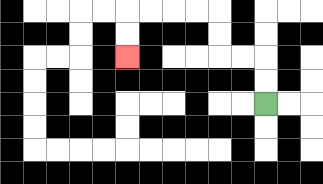{'start': '[11, 4]', 'end': '[5, 2]', 'path_directions': 'U,U,L,L,U,U,L,L,L,L,D,D', 'path_coordinates': '[[11, 4], [11, 3], [11, 2], [10, 2], [9, 2], [9, 1], [9, 0], [8, 0], [7, 0], [6, 0], [5, 0], [5, 1], [5, 2]]'}